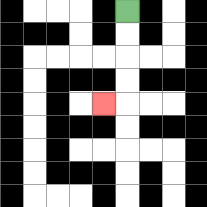{'start': '[5, 0]', 'end': '[4, 4]', 'path_directions': 'D,D,D,D,L', 'path_coordinates': '[[5, 0], [5, 1], [5, 2], [5, 3], [5, 4], [4, 4]]'}